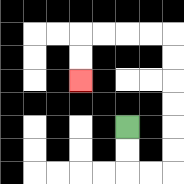{'start': '[5, 5]', 'end': '[3, 3]', 'path_directions': 'D,D,R,R,U,U,U,U,U,U,L,L,L,L,D,D', 'path_coordinates': '[[5, 5], [5, 6], [5, 7], [6, 7], [7, 7], [7, 6], [7, 5], [7, 4], [7, 3], [7, 2], [7, 1], [6, 1], [5, 1], [4, 1], [3, 1], [3, 2], [3, 3]]'}